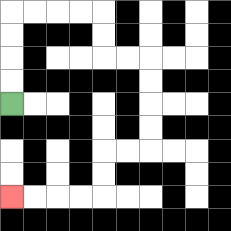{'start': '[0, 4]', 'end': '[0, 8]', 'path_directions': 'U,U,U,U,R,R,R,R,D,D,R,R,D,D,D,D,L,L,D,D,L,L,L,L', 'path_coordinates': '[[0, 4], [0, 3], [0, 2], [0, 1], [0, 0], [1, 0], [2, 0], [3, 0], [4, 0], [4, 1], [4, 2], [5, 2], [6, 2], [6, 3], [6, 4], [6, 5], [6, 6], [5, 6], [4, 6], [4, 7], [4, 8], [3, 8], [2, 8], [1, 8], [0, 8]]'}